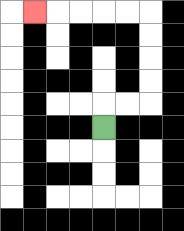{'start': '[4, 5]', 'end': '[1, 0]', 'path_directions': 'U,R,R,U,U,U,U,L,L,L,L,L', 'path_coordinates': '[[4, 5], [4, 4], [5, 4], [6, 4], [6, 3], [6, 2], [6, 1], [6, 0], [5, 0], [4, 0], [3, 0], [2, 0], [1, 0]]'}